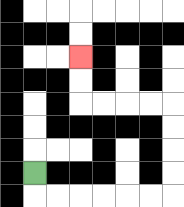{'start': '[1, 7]', 'end': '[3, 2]', 'path_directions': 'D,R,R,R,R,R,R,U,U,U,U,L,L,L,L,U,U', 'path_coordinates': '[[1, 7], [1, 8], [2, 8], [3, 8], [4, 8], [5, 8], [6, 8], [7, 8], [7, 7], [7, 6], [7, 5], [7, 4], [6, 4], [5, 4], [4, 4], [3, 4], [3, 3], [3, 2]]'}